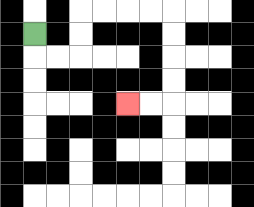{'start': '[1, 1]', 'end': '[5, 4]', 'path_directions': 'D,R,R,U,U,R,R,R,R,D,D,D,D,L,L', 'path_coordinates': '[[1, 1], [1, 2], [2, 2], [3, 2], [3, 1], [3, 0], [4, 0], [5, 0], [6, 0], [7, 0], [7, 1], [7, 2], [7, 3], [7, 4], [6, 4], [5, 4]]'}